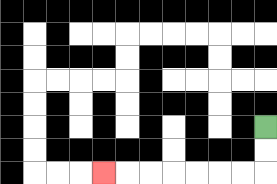{'start': '[11, 5]', 'end': '[4, 7]', 'path_directions': 'D,D,L,L,L,L,L,L,L', 'path_coordinates': '[[11, 5], [11, 6], [11, 7], [10, 7], [9, 7], [8, 7], [7, 7], [6, 7], [5, 7], [4, 7]]'}